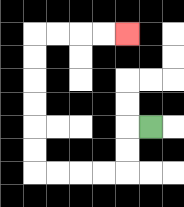{'start': '[6, 5]', 'end': '[5, 1]', 'path_directions': 'L,D,D,L,L,L,L,U,U,U,U,U,U,R,R,R,R', 'path_coordinates': '[[6, 5], [5, 5], [5, 6], [5, 7], [4, 7], [3, 7], [2, 7], [1, 7], [1, 6], [1, 5], [1, 4], [1, 3], [1, 2], [1, 1], [2, 1], [3, 1], [4, 1], [5, 1]]'}